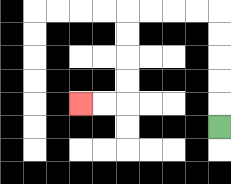{'start': '[9, 5]', 'end': '[3, 4]', 'path_directions': 'U,U,U,U,U,L,L,L,L,D,D,D,D,L,L', 'path_coordinates': '[[9, 5], [9, 4], [9, 3], [9, 2], [9, 1], [9, 0], [8, 0], [7, 0], [6, 0], [5, 0], [5, 1], [5, 2], [5, 3], [5, 4], [4, 4], [3, 4]]'}